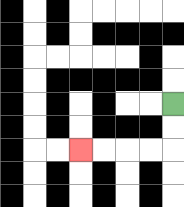{'start': '[7, 4]', 'end': '[3, 6]', 'path_directions': 'D,D,L,L,L,L', 'path_coordinates': '[[7, 4], [7, 5], [7, 6], [6, 6], [5, 6], [4, 6], [3, 6]]'}